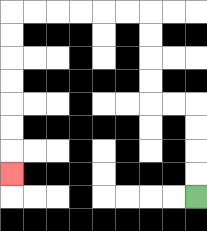{'start': '[8, 8]', 'end': '[0, 7]', 'path_directions': 'U,U,U,U,L,L,U,U,U,U,L,L,L,L,L,L,D,D,D,D,D,D,D', 'path_coordinates': '[[8, 8], [8, 7], [8, 6], [8, 5], [8, 4], [7, 4], [6, 4], [6, 3], [6, 2], [6, 1], [6, 0], [5, 0], [4, 0], [3, 0], [2, 0], [1, 0], [0, 0], [0, 1], [0, 2], [0, 3], [0, 4], [0, 5], [0, 6], [0, 7]]'}